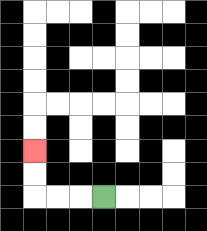{'start': '[4, 8]', 'end': '[1, 6]', 'path_directions': 'L,L,L,U,U', 'path_coordinates': '[[4, 8], [3, 8], [2, 8], [1, 8], [1, 7], [1, 6]]'}